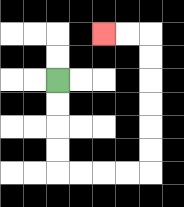{'start': '[2, 3]', 'end': '[4, 1]', 'path_directions': 'D,D,D,D,R,R,R,R,U,U,U,U,U,U,L,L', 'path_coordinates': '[[2, 3], [2, 4], [2, 5], [2, 6], [2, 7], [3, 7], [4, 7], [5, 7], [6, 7], [6, 6], [6, 5], [6, 4], [6, 3], [6, 2], [6, 1], [5, 1], [4, 1]]'}